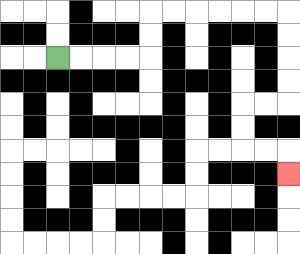{'start': '[2, 2]', 'end': '[12, 7]', 'path_directions': 'R,R,R,R,U,U,R,R,R,R,R,R,D,D,D,D,L,L,D,D,R,R,D', 'path_coordinates': '[[2, 2], [3, 2], [4, 2], [5, 2], [6, 2], [6, 1], [6, 0], [7, 0], [8, 0], [9, 0], [10, 0], [11, 0], [12, 0], [12, 1], [12, 2], [12, 3], [12, 4], [11, 4], [10, 4], [10, 5], [10, 6], [11, 6], [12, 6], [12, 7]]'}